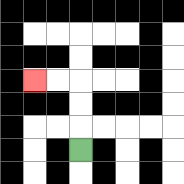{'start': '[3, 6]', 'end': '[1, 3]', 'path_directions': 'U,U,U,L,L', 'path_coordinates': '[[3, 6], [3, 5], [3, 4], [3, 3], [2, 3], [1, 3]]'}